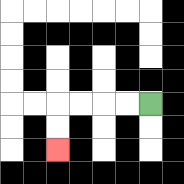{'start': '[6, 4]', 'end': '[2, 6]', 'path_directions': 'L,L,L,L,D,D', 'path_coordinates': '[[6, 4], [5, 4], [4, 4], [3, 4], [2, 4], [2, 5], [2, 6]]'}